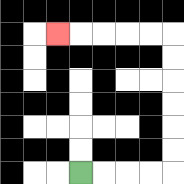{'start': '[3, 7]', 'end': '[2, 1]', 'path_directions': 'R,R,R,R,U,U,U,U,U,U,L,L,L,L,L', 'path_coordinates': '[[3, 7], [4, 7], [5, 7], [6, 7], [7, 7], [7, 6], [7, 5], [7, 4], [7, 3], [7, 2], [7, 1], [6, 1], [5, 1], [4, 1], [3, 1], [2, 1]]'}